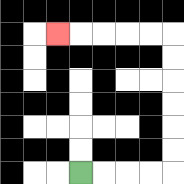{'start': '[3, 7]', 'end': '[2, 1]', 'path_directions': 'R,R,R,R,U,U,U,U,U,U,L,L,L,L,L', 'path_coordinates': '[[3, 7], [4, 7], [5, 7], [6, 7], [7, 7], [7, 6], [7, 5], [7, 4], [7, 3], [7, 2], [7, 1], [6, 1], [5, 1], [4, 1], [3, 1], [2, 1]]'}